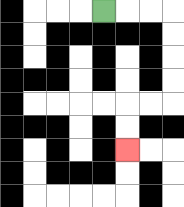{'start': '[4, 0]', 'end': '[5, 6]', 'path_directions': 'R,R,R,D,D,D,D,L,L,D,D', 'path_coordinates': '[[4, 0], [5, 0], [6, 0], [7, 0], [7, 1], [7, 2], [7, 3], [7, 4], [6, 4], [5, 4], [5, 5], [5, 6]]'}